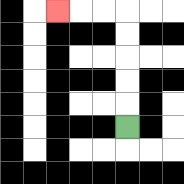{'start': '[5, 5]', 'end': '[2, 0]', 'path_directions': 'U,U,U,U,U,L,L,L', 'path_coordinates': '[[5, 5], [5, 4], [5, 3], [5, 2], [5, 1], [5, 0], [4, 0], [3, 0], [2, 0]]'}